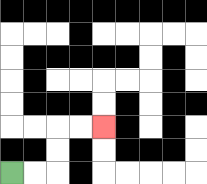{'start': '[0, 7]', 'end': '[4, 5]', 'path_directions': 'R,R,U,U,R,R', 'path_coordinates': '[[0, 7], [1, 7], [2, 7], [2, 6], [2, 5], [3, 5], [4, 5]]'}